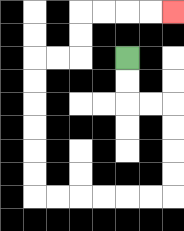{'start': '[5, 2]', 'end': '[7, 0]', 'path_directions': 'D,D,R,R,D,D,D,D,L,L,L,L,L,L,U,U,U,U,U,U,R,R,U,U,R,R,R,R', 'path_coordinates': '[[5, 2], [5, 3], [5, 4], [6, 4], [7, 4], [7, 5], [7, 6], [7, 7], [7, 8], [6, 8], [5, 8], [4, 8], [3, 8], [2, 8], [1, 8], [1, 7], [1, 6], [1, 5], [1, 4], [1, 3], [1, 2], [2, 2], [3, 2], [3, 1], [3, 0], [4, 0], [5, 0], [6, 0], [7, 0]]'}